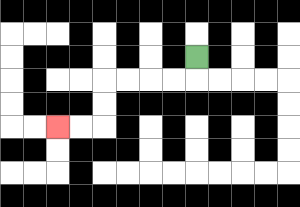{'start': '[8, 2]', 'end': '[2, 5]', 'path_directions': 'D,L,L,L,L,D,D,L,L', 'path_coordinates': '[[8, 2], [8, 3], [7, 3], [6, 3], [5, 3], [4, 3], [4, 4], [4, 5], [3, 5], [2, 5]]'}